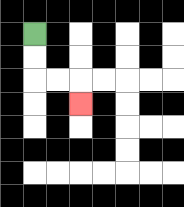{'start': '[1, 1]', 'end': '[3, 4]', 'path_directions': 'D,D,R,R,D', 'path_coordinates': '[[1, 1], [1, 2], [1, 3], [2, 3], [3, 3], [3, 4]]'}